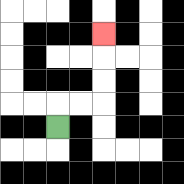{'start': '[2, 5]', 'end': '[4, 1]', 'path_directions': 'U,R,R,U,U,U', 'path_coordinates': '[[2, 5], [2, 4], [3, 4], [4, 4], [4, 3], [4, 2], [4, 1]]'}